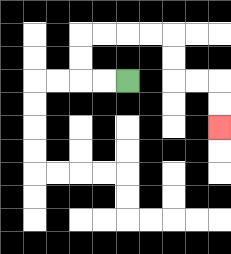{'start': '[5, 3]', 'end': '[9, 5]', 'path_directions': 'L,L,U,U,R,R,R,R,D,D,R,R,D,D', 'path_coordinates': '[[5, 3], [4, 3], [3, 3], [3, 2], [3, 1], [4, 1], [5, 1], [6, 1], [7, 1], [7, 2], [7, 3], [8, 3], [9, 3], [9, 4], [9, 5]]'}